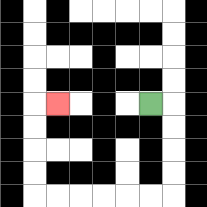{'start': '[6, 4]', 'end': '[2, 4]', 'path_directions': 'R,D,D,D,D,L,L,L,L,L,L,U,U,U,U,R', 'path_coordinates': '[[6, 4], [7, 4], [7, 5], [7, 6], [7, 7], [7, 8], [6, 8], [5, 8], [4, 8], [3, 8], [2, 8], [1, 8], [1, 7], [1, 6], [1, 5], [1, 4], [2, 4]]'}